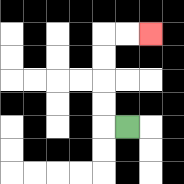{'start': '[5, 5]', 'end': '[6, 1]', 'path_directions': 'L,U,U,U,U,R,R', 'path_coordinates': '[[5, 5], [4, 5], [4, 4], [4, 3], [4, 2], [4, 1], [5, 1], [6, 1]]'}